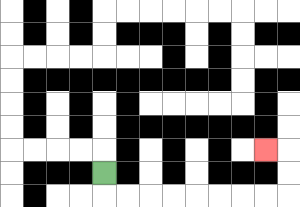{'start': '[4, 7]', 'end': '[11, 6]', 'path_directions': 'D,R,R,R,R,R,R,R,R,U,U,L', 'path_coordinates': '[[4, 7], [4, 8], [5, 8], [6, 8], [7, 8], [8, 8], [9, 8], [10, 8], [11, 8], [12, 8], [12, 7], [12, 6], [11, 6]]'}